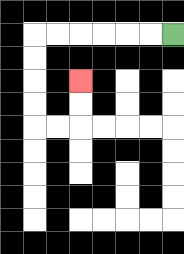{'start': '[7, 1]', 'end': '[3, 3]', 'path_directions': 'L,L,L,L,L,L,D,D,D,D,R,R,U,U', 'path_coordinates': '[[7, 1], [6, 1], [5, 1], [4, 1], [3, 1], [2, 1], [1, 1], [1, 2], [1, 3], [1, 4], [1, 5], [2, 5], [3, 5], [3, 4], [3, 3]]'}